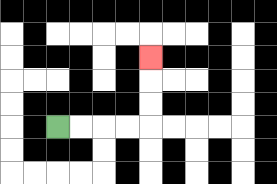{'start': '[2, 5]', 'end': '[6, 2]', 'path_directions': 'R,R,R,R,U,U,U', 'path_coordinates': '[[2, 5], [3, 5], [4, 5], [5, 5], [6, 5], [6, 4], [6, 3], [6, 2]]'}